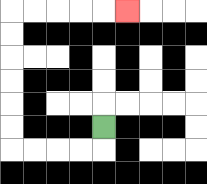{'start': '[4, 5]', 'end': '[5, 0]', 'path_directions': 'D,L,L,L,L,U,U,U,U,U,U,R,R,R,R,R', 'path_coordinates': '[[4, 5], [4, 6], [3, 6], [2, 6], [1, 6], [0, 6], [0, 5], [0, 4], [0, 3], [0, 2], [0, 1], [0, 0], [1, 0], [2, 0], [3, 0], [4, 0], [5, 0]]'}